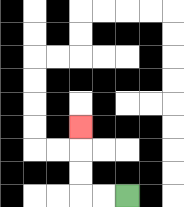{'start': '[5, 8]', 'end': '[3, 5]', 'path_directions': 'L,L,U,U,U', 'path_coordinates': '[[5, 8], [4, 8], [3, 8], [3, 7], [3, 6], [3, 5]]'}